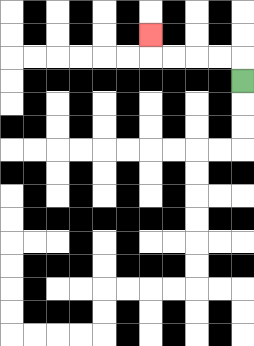{'start': '[10, 3]', 'end': '[6, 1]', 'path_directions': 'U,L,L,L,L,U', 'path_coordinates': '[[10, 3], [10, 2], [9, 2], [8, 2], [7, 2], [6, 2], [6, 1]]'}